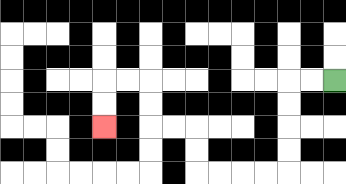{'start': '[14, 3]', 'end': '[4, 5]', 'path_directions': 'L,L,D,D,D,D,L,L,L,L,U,U,L,L,U,U,L,L,D,D', 'path_coordinates': '[[14, 3], [13, 3], [12, 3], [12, 4], [12, 5], [12, 6], [12, 7], [11, 7], [10, 7], [9, 7], [8, 7], [8, 6], [8, 5], [7, 5], [6, 5], [6, 4], [6, 3], [5, 3], [4, 3], [4, 4], [4, 5]]'}